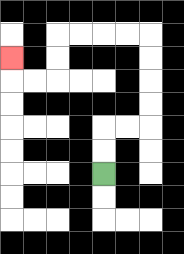{'start': '[4, 7]', 'end': '[0, 2]', 'path_directions': 'U,U,R,R,U,U,U,U,L,L,L,L,D,D,L,L,U', 'path_coordinates': '[[4, 7], [4, 6], [4, 5], [5, 5], [6, 5], [6, 4], [6, 3], [6, 2], [6, 1], [5, 1], [4, 1], [3, 1], [2, 1], [2, 2], [2, 3], [1, 3], [0, 3], [0, 2]]'}